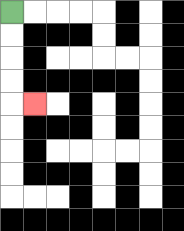{'start': '[0, 0]', 'end': '[1, 4]', 'path_directions': 'D,D,D,D,R', 'path_coordinates': '[[0, 0], [0, 1], [0, 2], [0, 3], [0, 4], [1, 4]]'}